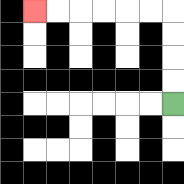{'start': '[7, 4]', 'end': '[1, 0]', 'path_directions': 'U,U,U,U,L,L,L,L,L,L', 'path_coordinates': '[[7, 4], [7, 3], [7, 2], [7, 1], [7, 0], [6, 0], [5, 0], [4, 0], [3, 0], [2, 0], [1, 0]]'}